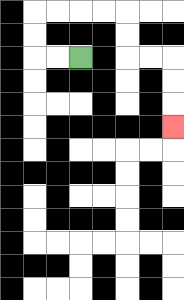{'start': '[3, 2]', 'end': '[7, 5]', 'path_directions': 'L,L,U,U,R,R,R,R,D,D,R,R,D,D,D', 'path_coordinates': '[[3, 2], [2, 2], [1, 2], [1, 1], [1, 0], [2, 0], [3, 0], [4, 0], [5, 0], [5, 1], [5, 2], [6, 2], [7, 2], [7, 3], [7, 4], [7, 5]]'}